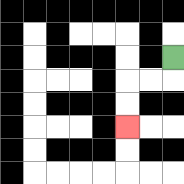{'start': '[7, 2]', 'end': '[5, 5]', 'path_directions': 'D,L,L,D,D', 'path_coordinates': '[[7, 2], [7, 3], [6, 3], [5, 3], [5, 4], [5, 5]]'}